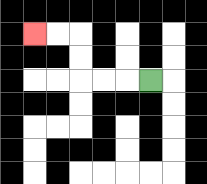{'start': '[6, 3]', 'end': '[1, 1]', 'path_directions': 'L,L,L,U,U,L,L', 'path_coordinates': '[[6, 3], [5, 3], [4, 3], [3, 3], [3, 2], [3, 1], [2, 1], [1, 1]]'}